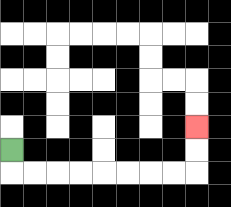{'start': '[0, 6]', 'end': '[8, 5]', 'path_directions': 'D,R,R,R,R,R,R,R,R,U,U', 'path_coordinates': '[[0, 6], [0, 7], [1, 7], [2, 7], [3, 7], [4, 7], [5, 7], [6, 7], [7, 7], [8, 7], [8, 6], [8, 5]]'}